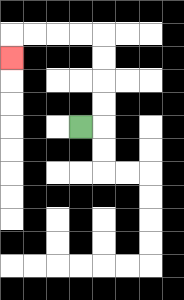{'start': '[3, 5]', 'end': '[0, 2]', 'path_directions': 'R,U,U,U,U,L,L,L,L,D', 'path_coordinates': '[[3, 5], [4, 5], [4, 4], [4, 3], [4, 2], [4, 1], [3, 1], [2, 1], [1, 1], [0, 1], [0, 2]]'}